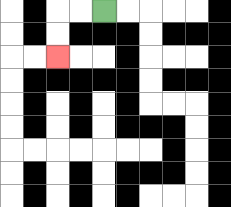{'start': '[4, 0]', 'end': '[2, 2]', 'path_directions': 'L,L,D,D', 'path_coordinates': '[[4, 0], [3, 0], [2, 0], [2, 1], [2, 2]]'}